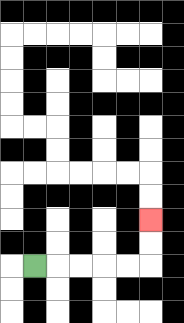{'start': '[1, 11]', 'end': '[6, 9]', 'path_directions': 'R,R,R,R,R,U,U', 'path_coordinates': '[[1, 11], [2, 11], [3, 11], [4, 11], [5, 11], [6, 11], [6, 10], [6, 9]]'}